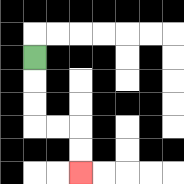{'start': '[1, 2]', 'end': '[3, 7]', 'path_directions': 'D,D,D,R,R,D,D', 'path_coordinates': '[[1, 2], [1, 3], [1, 4], [1, 5], [2, 5], [3, 5], [3, 6], [3, 7]]'}